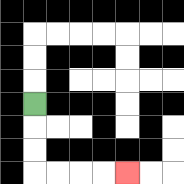{'start': '[1, 4]', 'end': '[5, 7]', 'path_directions': 'D,D,D,R,R,R,R', 'path_coordinates': '[[1, 4], [1, 5], [1, 6], [1, 7], [2, 7], [3, 7], [4, 7], [5, 7]]'}